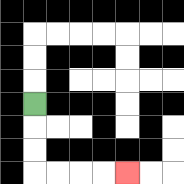{'start': '[1, 4]', 'end': '[5, 7]', 'path_directions': 'D,D,D,R,R,R,R', 'path_coordinates': '[[1, 4], [1, 5], [1, 6], [1, 7], [2, 7], [3, 7], [4, 7], [5, 7]]'}